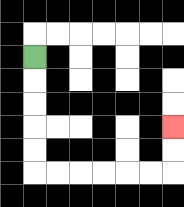{'start': '[1, 2]', 'end': '[7, 5]', 'path_directions': 'D,D,D,D,D,R,R,R,R,R,R,U,U', 'path_coordinates': '[[1, 2], [1, 3], [1, 4], [1, 5], [1, 6], [1, 7], [2, 7], [3, 7], [4, 7], [5, 7], [6, 7], [7, 7], [7, 6], [7, 5]]'}